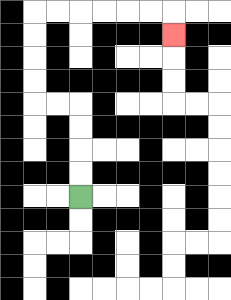{'start': '[3, 8]', 'end': '[7, 1]', 'path_directions': 'U,U,U,U,L,L,U,U,U,U,R,R,R,R,R,R,D', 'path_coordinates': '[[3, 8], [3, 7], [3, 6], [3, 5], [3, 4], [2, 4], [1, 4], [1, 3], [1, 2], [1, 1], [1, 0], [2, 0], [3, 0], [4, 0], [5, 0], [6, 0], [7, 0], [7, 1]]'}